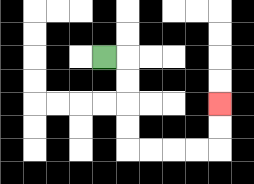{'start': '[4, 2]', 'end': '[9, 4]', 'path_directions': 'R,D,D,D,D,R,R,R,R,U,U', 'path_coordinates': '[[4, 2], [5, 2], [5, 3], [5, 4], [5, 5], [5, 6], [6, 6], [7, 6], [8, 6], [9, 6], [9, 5], [9, 4]]'}